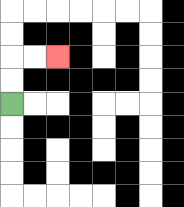{'start': '[0, 4]', 'end': '[2, 2]', 'path_directions': 'U,U,R,R', 'path_coordinates': '[[0, 4], [0, 3], [0, 2], [1, 2], [2, 2]]'}